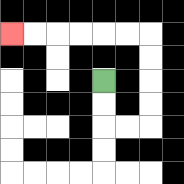{'start': '[4, 3]', 'end': '[0, 1]', 'path_directions': 'D,D,R,R,U,U,U,U,L,L,L,L,L,L', 'path_coordinates': '[[4, 3], [4, 4], [4, 5], [5, 5], [6, 5], [6, 4], [6, 3], [6, 2], [6, 1], [5, 1], [4, 1], [3, 1], [2, 1], [1, 1], [0, 1]]'}